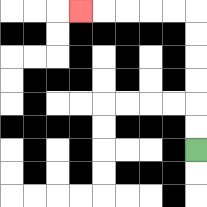{'start': '[8, 6]', 'end': '[3, 0]', 'path_directions': 'U,U,U,U,U,U,L,L,L,L,L', 'path_coordinates': '[[8, 6], [8, 5], [8, 4], [8, 3], [8, 2], [8, 1], [8, 0], [7, 0], [6, 0], [5, 0], [4, 0], [3, 0]]'}